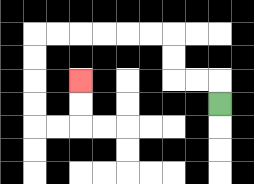{'start': '[9, 4]', 'end': '[3, 3]', 'path_directions': 'U,L,L,U,U,L,L,L,L,L,L,D,D,D,D,R,R,U,U', 'path_coordinates': '[[9, 4], [9, 3], [8, 3], [7, 3], [7, 2], [7, 1], [6, 1], [5, 1], [4, 1], [3, 1], [2, 1], [1, 1], [1, 2], [1, 3], [1, 4], [1, 5], [2, 5], [3, 5], [3, 4], [3, 3]]'}